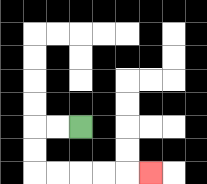{'start': '[3, 5]', 'end': '[6, 7]', 'path_directions': 'L,L,D,D,R,R,R,R,R', 'path_coordinates': '[[3, 5], [2, 5], [1, 5], [1, 6], [1, 7], [2, 7], [3, 7], [4, 7], [5, 7], [6, 7]]'}